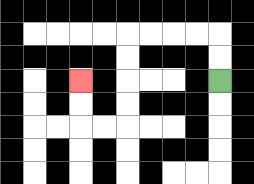{'start': '[9, 3]', 'end': '[3, 3]', 'path_directions': 'U,U,L,L,L,L,D,D,D,D,L,L,U,U', 'path_coordinates': '[[9, 3], [9, 2], [9, 1], [8, 1], [7, 1], [6, 1], [5, 1], [5, 2], [5, 3], [5, 4], [5, 5], [4, 5], [3, 5], [3, 4], [3, 3]]'}